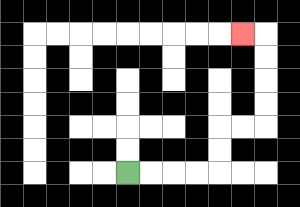{'start': '[5, 7]', 'end': '[10, 1]', 'path_directions': 'R,R,R,R,U,U,R,R,U,U,U,U,L', 'path_coordinates': '[[5, 7], [6, 7], [7, 7], [8, 7], [9, 7], [9, 6], [9, 5], [10, 5], [11, 5], [11, 4], [11, 3], [11, 2], [11, 1], [10, 1]]'}